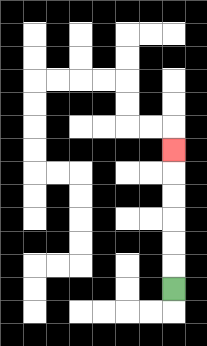{'start': '[7, 12]', 'end': '[7, 6]', 'path_directions': 'U,U,U,U,U,U', 'path_coordinates': '[[7, 12], [7, 11], [7, 10], [7, 9], [7, 8], [7, 7], [7, 6]]'}